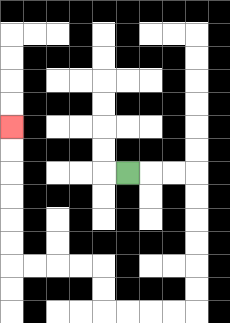{'start': '[5, 7]', 'end': '[0, 5]', 'path_directions': 'R,R,R,D,D,D,D,D,D,L,L,L,L,U,U,L,L,L,L,U,U,U,U,U,U', 'path_coordinates': '[[5, 7], [6, 7], [7, 7], [8, 7], [8, 8], [8, 9], [8, 10], [8, 11], [8, 12], [8, 13], [7, 13], [6, 13], [5, 13], [4, 13], [4, 12], [4, 11], [3, 11], [2, 11], [1, 11], [0, 11], [0, 10], [0, 9], [0, 8], [0, 7], [0, 6], [0, 5]]'}